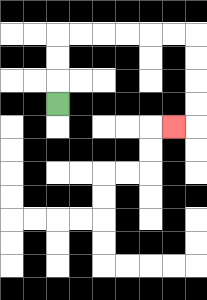{'start': '[2, 4]', 'end': '[7, 5]', 'path_directions': 'U,U,U,R,R,R,R,R,R,D,D,D,D,L', 'path_coordinates': '[[2, 4], [2, 3], [2, 2], [2, 1], [3, 1], [4, 1], [5, 1], [6, 1], [7, 1], [8, 1], [8, 2], [8, 3], [8, 4], [8, 5], [7, 5]]'}